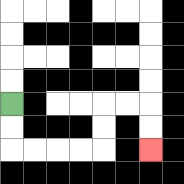{'start': '[0, 4]', 'end': '[6, 6]', 'path_directions': 'D,D,R,R,R,R,U,U,R,R,D,D', 'path_coordinates': '[[0, 4], [0, 5], [0, 6], [1, 6], [2, 6], [3, 6], [4, 6], [4, 5], [4, 4], [5, 4], [6, 4], [6, 5], [6, 6]]'}